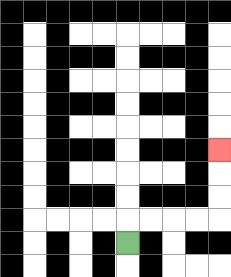{'start': '[5, 10]', 'end': '[9, 6]', 'path_directions': 'U,R,R,R,R,U,U,U', 'path_coordinates': '[[5, 10], [5, 9], [6, 9], [7, 9], [8, 9], [9, 9], [9, 8], [9, 7], [9, 6]]'}